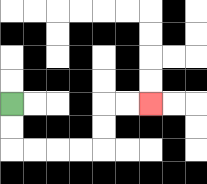{'start': '[0, 4]', 'end': '[6, 4]', 'path_directions': 'D,D,R,R,R,R,U,U,R,R', 'path_coordinates': '[[0, 4], [0, 5], [0, 6], [1, 6], [2, 6], [3, 6], [4, 6], [4, 5], [4, 4], [5, 4], [6, 4]]'}